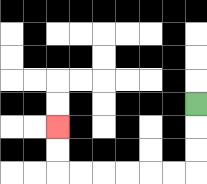{'start': '[8, 4]', 'end': '[2, 5]', 'path_directions': 'D,D,D,L,L,L,L,L,L,U,U', 'path_coordinates': '[[8, 4], [8, 5], [8, 6], [8, 7], [7, 7], [6, 7], [5, 7], [4, 7], [3, 7], [2, 7], [2, 6], [2, 5]]'}